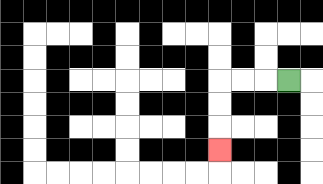{'start': '[12, 3]', 'end': '[9, 6]', 'path_directions': 'L,L,L,D,D,D', 'path_coordinates': '[[12, 3], [11, 3], [10, 3], [9, 3], [9, 4], [9, 5], [9, 6]]'}